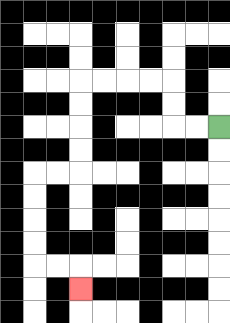{'start': '[9, 5]', 'end': '[3, 12]', 'path_directions': 'L,L,U,U,L,L,L,L,D,D,D,D,L,L,D,D,D,D,R,R,D', 'path_coordinates': '[[9, 5], [8, 5], [7, 5], [7, 4], [7, 3], [6, 3], [5, 3], [4, 3], [3, 3], [3, 4], [3, 5], [3, 6], [3, 7], [2, 7], [1, 7], [1, 8], [1, 9], [1, 10], [1, 11], [2, 11], [3, 11], [3, 12]]'}